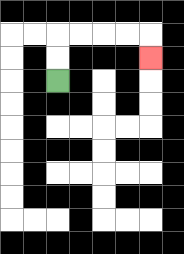{'start': '[2, 3]', 'end': '[6, 2]', 'path_directions': 'U,U,R,R,R,R,D', 'path_coordinates': '[[2, 3], [2, 2], [2, 1], [3, 1], [4, 1], [5, 1], [6, 1], [6, 2]]'}